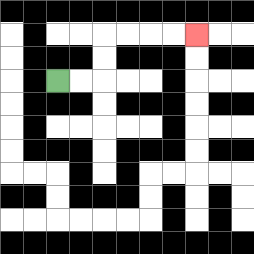{'start': '[2, 3]', 'end': '[8, 1]', 'path_directions': 'R,R,U,U,R,R,R,R', 'path_coordinates': '[[2, 3], [3, 3], [4, 3], [4, 2], [4, 1], [5, 1], [6, 1], [7, 1], [8, 1]]'}